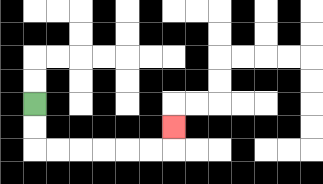{'start': '[1, 4]', 'end': '[7, 5]', 'path_directions': 'D,D,R,R,R,R,R,R,U', 'path_coordinates': '[[1, 4], [1, 5], [1, 6], [2, 6], [3, 6], [4, 6], [5, 6], [6, 6], [7, 6], [7, 5]]'}